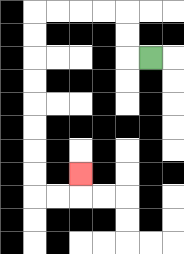{'start': '[6, 2]', 'end': '[3, 7]', 'path_directions': 'L,U,U,L,L,L,L,D,D,D,D,D,D,D,D,R,R,U', 'path_coordinates': '[[6, 2], [5, 2], [5, 1], [5, 0], [4, 0], [3, 0], [2, 0], [1, 0], [1, 1], [1, 2], [1, 3], [1, 4], [1, 5], [1, 6], [1, 7], [1, 8], [2, 8], [3, 8], [3, 7]]'}